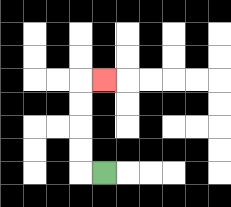{'start': '[4, 7]', 'end': '[4, 3]', 'path_directions': 'L,U,U,U,U,R', 'path_coordinates': '[[4, 7], [3, 7], [3, 6], [3, 5], [3, 4], [3, 3], [4, 3]]'}